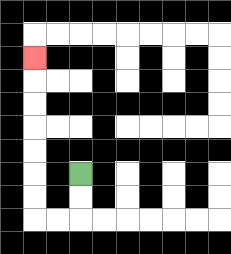{'start': '[3, 7]', 'end': '[1, 2]', 'path_directions': 'D,D,L,L,U,U,U,U,U,U,U', 'path_coordinates': '[[3, 7], [3, 8], [3, 9], [2, 9], [1, 9], [1, 8], [1, 7], [1, 6], [1, 5], [1, 4], [1, 3], [1, 2]]'}